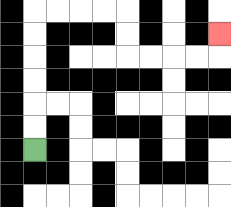{'start': '[1, 6]', 'end': '[9, 1]', 'path_directions': 'U,U,U,U,U,U,R,R,R,R,D,D,R,R,R,R,U', 'path_coordinates': '[[1, 6], [1, 5], [1, 4], [1, 3], [1, 2], [1, 1], [1, 0], [2, 0], [3, 0], [4, 0], [5, 0], [5, 1], [5, 2], [6, 2], [7, 2], [8, 2], [9, 2], [9, 1]]'}